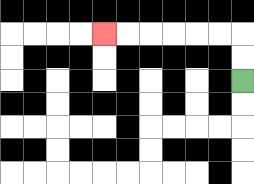{'start': '[10, 3]', 'end': '[4, 1]', 'path_directions': 'U,U,L,L,L,L,L,L', 'path_coordinates': '[[10, 3], [10, 2], [10, 1], [9, 1], [8, 1], [7, 1], [6, 1], [5, 1], [4, 1]]'}